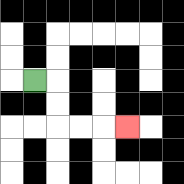{'start': '[1, 3]', 'end': '[5, 5]', 'path_directions': 'R,D,D,R,R,R', 'path_coordinates': '[[1, 3], [2, 3], [2, 4], [2, 5], [3, 5], [4, 5], [5, 5]]'}